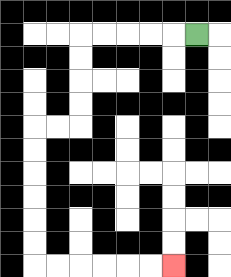{'start': '[8, 1]', 'end': '[7, 11]', 'path_directions': 'L,L,L,L,L,D,D,D,D,L,L,D,D,D,D,D,D,R,R,R,R,R,R', 'path_coordinates': '[[8, 1], [7, 1], [6, 1], [5, 1], [4, 1], [3, 1], [3, 2], [3, 3], [3, 4], [3, 5], [2, 5], [1, 5], [1, 6], [1, 7], [1, 8], [1, 9], [1, 10], [1, 11], [2, 11], [3, 11], [4, 11], [5, 11], [6, 11], [7, 11]]'}